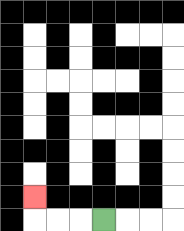{'start': '[4, 9]', 'end': '[1, 8]', 'path_directions': 'L,L,L,U', 'path_coordinates': '[[4, 9], [3, 9], [2, 9], [1, 9], [1, 8]]'}